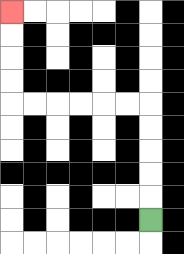{'start': '[6, 9]', 'end': '[0, 0]', 'path_directions': 'U,U,U,U,U,L,L,L,L,L,L,U,U,U,U', 'path_coordinates': '[[6, 9], [6, 8], [6, 7], [6, 6], [6, 5], [6, 4], [5, 4], [4, 4], [3, 4], [2, 4], [1, 4], [0, 4], [0, 3], [0, 2], [0, 1], [0, 0]]'}